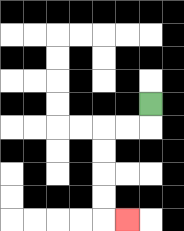{'start': '[6, 4]', 'end': '[5, 9]', 'path_directions': 'D,L,L,D,D,D,D,R', 'path_coordinates': '[[6, 4], [6, 5], [5, 5], [4, 5], [4, 6], [4, 7], [4, 8], [4, 9], [5, 9]]'}